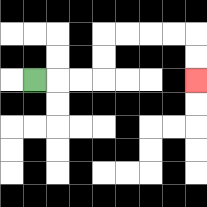{'start': '[1, 3]', 'end': '[8, 3]', 'path_directions': 'R,R,R,U,U,R,R,R,R,D,D', 'path_coordinates': '[[1, 3], [2, 3], [3, 3], [4, 3], [4, 2], [4, 1], [5, 1], [6, 1], [7, 1], [8, 1], [8, 2], [8, 3]]'}